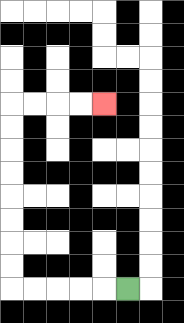{'start': '[5, 12]', 'end': '[4, 4]', 'path_directions': 'L,L,L,L,L,U,U,U,U,U,U,U,U,R,R,R,R', 'path_coordinates': '[[5, 12], [4, 12], [3, 12], [2, 12], [1, 12], [0, 12], [0, 11], [0, 10], [0, 9], [0, 8], [0, 7], [0, 6], [0, 5], [0, 4], [1, 4], [2, 4], [3, 4], [4, 4]]'}